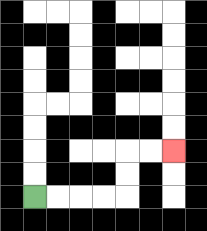{'start': '[1, 8]', 'end': '[7, 6]', 'path_directions': 'R,R,R,R,U,U,R,R', 'path_coordinates': '[[1, 8], [2, 8], [3, 8], [4, 8], [5, 8], [5, 7], [5, 6], [6, 6], [7, 6]]'}